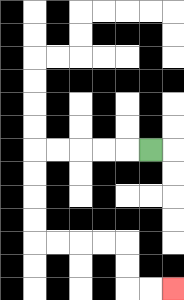{'start': '[6, 6]', 'end': '[7, 12]', 'path_directions': 'L,L,L,L,L,D,D,D,D,R,R,R,R,D,D,R,R', 'path_coordinates': '[[6, 6], [5, 6], [4, 6], [3, 6], [2, 6], [1, 6], [1, 7], [1, 8], [1, 9], [1, 10], [2, 10], [3, 10], [4, 10], [5, 10], [5, 11], [5, 12], [6, 12], [7, 12]]'}